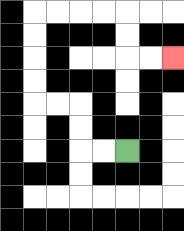{'start': '[5, 6]', 'end': '[7, 2]', 'path_directions': 'L,L,U,U,L,L,U,U,U,U,R,R,R,R,D,D,R,R', 'path_coordinates': '[[5, 6], [4, 6], [3, 6], [3, 5], [3, 4], [2, 4], [1, 4], [1, 3], [1, 2], [1, 1], [1, 0], [2, 0], [3, 0], [4, 0], [5, 0], [5, 1], [5, 2], [6, 2], [7, 2]]'}